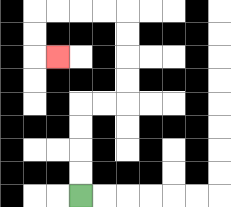{'start': '[3, 8]', 'end': '[2, 2]', 'path_directions': 'U,U,U,U,R,R,U,U,U,U,L,L,L,L,D,D,R', 'path_coordinates': '[[3, 8], [3, 7], [3, 6], [3, 5], [3, 4], [4, 4], [5, 4], [5, 3], [5, 2], [5, 1], [5, 0], [4, 0], [3, 0], [2, 0], [1, 0], [1, 1], [1, 2], [2, 2]]'}